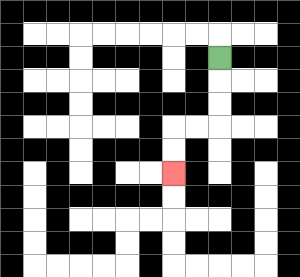{'start': '[9, 2]', 'end': '[7, 7]', 'path_directions': 'D,D,D,L,L,D,D', 'path_coordinates': '[[9, 2], [9, 3], [9, 4], [9, 5], [8, 5], [7, 5], [7, 6], [7, 7]]'}